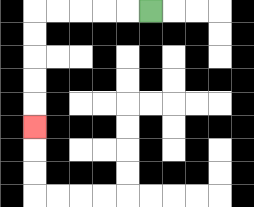{'start': '[6, 0]', 'end': '[1, 5]', 'path_directions': 'L,L,L,L,L,D,D,D,D,D', 'path_coordinates': '[[6, 0], [5, 0], [4, 0], [3, 0], [2, 0], [1, 0], [1, 1], [1, 2], [1, 3], [1, 4], [1, 5]]'}